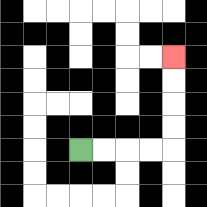{'start': '[3, 6]', 'end': '[7, 2]', 'path_directions': 'R,R,R,R,U,U,U,U', 'path_coordinates': '[[3, 6], [4, 6], [5, 6], [6, 6], [7, 6], [7, 5], [7, 4], [7, 3], [7, 2]]'}